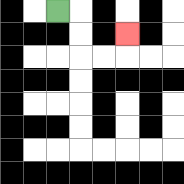{'start': '[2, 0]', 'end': '[5, 1]', 'path_directions': 'R,D,D,R,R,U', 'path_coordinates': '[[2, 0], [3, 0], [3, 1], [3, 2], [4, 2], [5, 2], [5, 1]]'}